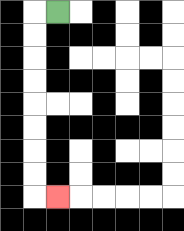{'start': '[2, 0]', 'end': '[2, 8]', 'path_directions': 'L,D,D,D,D,D,D,D,D,R', 'path_coordinates': '[[2, 0], [1, 0], [1, 1], [1, 2], [1, 3], [1, 4], [1, 5], [1, 6], [1, 7], [1, 8], [2, 8]]'}